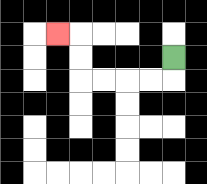{'start': '[7, 2]', 'end': '[2, 1]', 'path_directions': 'D,L,L,L,L,U,U,L', 'path_coordinates': '[[7, 2], [7, 3], [6, 3], [5, 3], [4, 3], [3, 3], [3, 2], [3, 1], [2, 1]]'}